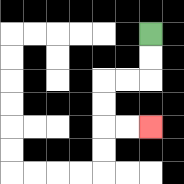{'start': '[6, 1]', 'end': '[6, 5]', 'path_directions': 'D,D,L,L,D,D,R,R', 'path_coordinates': '[[6, 1], [6, 2], [6, 3], [5, 3], [4, 3], [4, 4], [4, 5], [5, 5], [6, 5]]'}